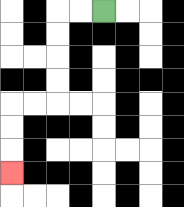{'start': '[4, 0]', 'end': '[0, 7]', 'path_directions': 'L,L,D,D,D,D,L,L,D,D,D', 'path_coordinates': '[[4, 0], [3, 0], [2, 0], [2, 1], [2, 2], [2, 3], [2, 4], [1, 4], [0, 4], [0, 5], [0, 6], [0, 7]]'}